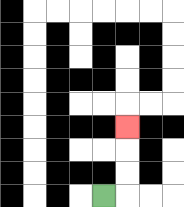{'start': '[4, 8]', 'end': '[5, 5]', 'path_directions': 'R,U,U,U', 'path_coordinates': '[[4, 8], [5, 8], [5, 7], [5, 6], [5, 5]]'}